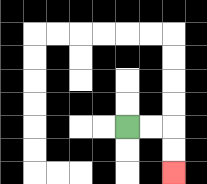{'start': '[5, 5]', 'end': '[7, 7]', 'path_directions': 'R,R,D,D', 'path_coordinates': '[[5, 5], [6, 5], [7, 5], [7, 6], [7, 7]]'}